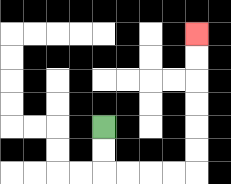{'start': '[4, 5]', 'end': '[8, 1]', 'path_directions': 'D,D,R,R,R,R,U,U,U,U,U,U', 'path_coordinates': '[[4, 5], [4, 6], [4, 7], [5, 7], [6, 7], [7, 7], [8, 7], [8, 6], [8, 5], [8, 4], [8, 3], [8, 2], [8, 1]]'}